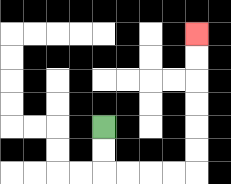{'start': '[4, 5]', 'end': '[8, 1]', 'path_directions': 'D,D,R,R,R,R,U,U,U,U,U,U', 'path_coordinates': '[[4, 5], [4, 6], [4, 7], [5, 7], [6, 7], [7, 7], [8, 7], [8, 6], [8, 5], [8, 4], [8, 3], [8, 2], [8, 1]]'}